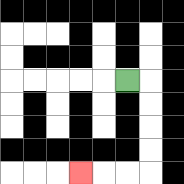{'start': '[5, 3]', 'end': '[3, 7]', 'path_directions': 'R,D,D,D,D,L,L,L', 'path_coordinates': '[[5, 3], [6, 3], [6, 4], [6, 5], [6, 6], [6, 7], [5, 7], [4, 7], [3, 7]]'}